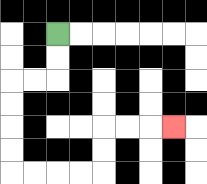{'start': '[2, 1]', 'end': '[7, 5]', 'path_directions': 'D,D,L,L,D,D,D,D,R,R,R,R,U,U,R,R,R', 'path_coordinates': '[[2, 1], [2, 2], [2, 3], [1, 3], [0, 3], [0, 4], [0, 5], [0, 6], [0, 7], [1, 7], [2, 7], [3, 7], [4, 7], [4, 6], [4, 5], [5, 5], [6, 5], [7, 5]]'}